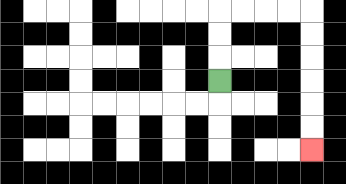{'start': '[9, 3]', 'end': '[13, 6]', 'path_directions': 'U,U,U,R,R,R,R,D,D,D,D,D,D', 'path_coordinates': '[[9, 3], [9, 2], [9, 1], [9, 0], [10, 0], [11, 0], [12, 0], [13, 0], [13, 1], [13, 2], [13, 3], [13, 4], [13, 5], [13, 6]]'}